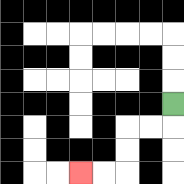{'start': '[7, 4]', 'end': '[3, 7]', 'path_directions': 'D,L,L,D,D,L,L', 'path_coordinates': '[[7, 4], [7, 5], [6, 5], [5, 5], [5, 6], [5, 7], [4, 7], [3, 7]]'}